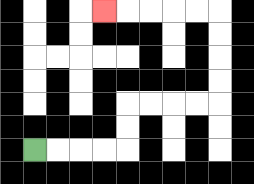{'start': '[1, 6]', 'end': '[4, 0]', 'path_directions': 'R,R,R,R,U,U,R,R,R,R,U,U,U,U,L,L,L,L,L', 'path_coordinates': '[[1, 6], [2, 6], [3, 6], [4, 6], [5, 6], [5, 5], [5, 4], [6, 4], [7, 4], [8, 4], [9, 4], [9, 3], [9, 2], [9, 1], [9, 0], [8, 0], [7, 0], [6, 0], [5, 0], [4, 0]]'}